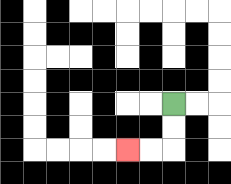{'start': '[7, 4]', 'end': '[5, 6]', 'path_directions': 'D,D,L,L', 'path_coordinates': '[[7, 4], [7, 5], [7, 6], [6, 6], [5, 6]]'}